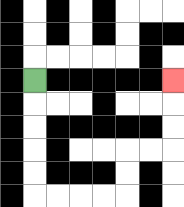{'start': '[1, 3]', 'end': '[7, 3]', 'path_directions': 'D,D,D,D,D,R,R,R,R,U,U,R,R,U,U,U', 'path_coordinates': '[[1, 3], [1, 4], [1, 5], [1, 6], [1, 7], [1, 8], [2, 8], [3, 8], [4, 8], [5, 8], [5, 7], [5, 6], [6, 6], [7, 6], [7, 5], [7, 4], [7, 3]]'}